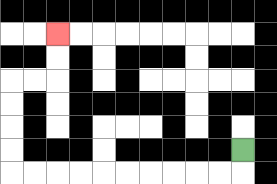{'start': '[10, 6]', 'end': '[2, 1]', 'path_directions': 'D,L,L,L,L,L,L,L,L,L,L,U,U,U,U,R,R,U,U', 'path_coordinates': '[[10, 6], [10, 7], [9, 7], [8, 7], [7, 7], [6, 7], [5, 7], [4, 7], [3, 7], [2, 7], [1, 7], [0, 7], [0, 6], [0, 5], [0, 4], [0, 3], [1, 3], [2, 3], [2, 2], [2, 1]]'}